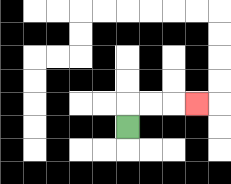{'start': '[5, 5]', 'end': '[8, 4]', 'path_directions': 'U,R,R,R', 'path_coordinates': '[[5, 5], [5, 4], [6, 4], [7, 4], [8, 4]]'}